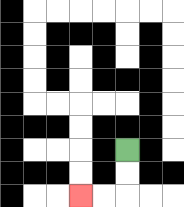{'start': '[5, 6]', 'end': '[3, 8]', 'path_directions': 'D,D,L,L', 'path_coordinates': '[[5, 6], [5, 7], [5, 8], [4, 8], [3, 8]]'}